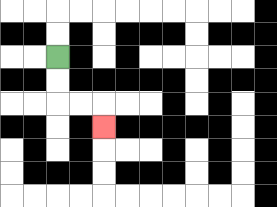{'start': '[2, 2]', 'end': '[4, 5]', 'path_directions': 'D,D,R,R,D', 'path_coordinates': '[[2, 2], [2, 3], [2, 4], [3, 4], [4, 4], [4, 5]]'}